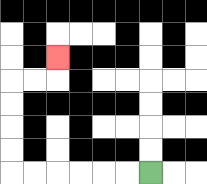{'start': '[6, 7]', 'end': '[2, 2]', 'path_directions': 'L,L,L,L,L,L,U,U,U,U,R,R,U', 'path_coordinates': '[[6, 7], [5, 7], [4, 7], [3, 7], [2, 7], [1, 7], [0, 7], [0, 6], [0, 5], [0, 4], [0, 3], [1, 3], [2, 3], [2, 2]]'}